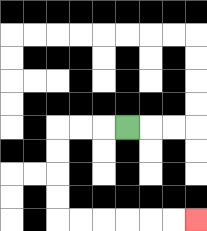{'start': '[5, 5]', 'end': '[8, 9]', 'path_directions': 'L,L,L,D,D,D,D,R,R,R,R,R,R', 'path_coordinates': '[[5, 5], [4, 5], [3, 5], [2, 5], [2, 6], [2, 7], [2, 8], [2, 9], [3, 9], [4, 9], [5, 9], [6, 9], [7, 9], [8, 9]]'}